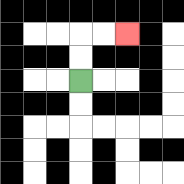{'start': '[3, 3]', 'end': '[5, 1]', 'path_directions': 'U,U,R,R', 'path_coordinates': '[[3, 3], [3, 2], [3, 1], [4, 1], [5, 1]]'}